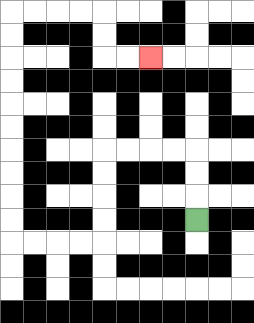{'start': '[8, 9]', 'end': '[6, 2]', 'path_directions': 'U,U,U,L,L,L,L,D,D,D,D,L,L,L,L,U,U,U,U,U,U,U,U,U,U,R,R,R,R,D,D,R,R', 'path_coordinates': '[[8, 9], [8, 8], [8, 7], [8, 6], [7, 6], [6, 6], [5, 6], [4, 6], [4, 7], [4, 8], [4, 9], [4, 10], [3, 10], [2, 10], [1, 10], [0, 10], [0, 9], [0, 8], [0, 7], [0, 6], [0, 5], [0, 4], [0, 3], [0, 2], [0, 1], [0, 0], [1, 0], [2, 0], [3, 0], [4, 0], [4, 1], [4, 2], [5, 2], [6, 2]]'}